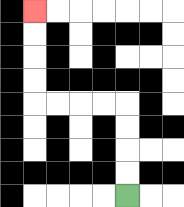{'start': '[5, 8]', 'end': '[1, 0]', 'path_directions': 'U,U,U,U,L,L,L,L,U,U,U,U', 'path_coordinates': '[[5, 8], [5, 7], [5, 6], [5, 5], [5, 4], [4, 4], [3, 4], [2, 4], [1, 4], [1, 3], [1, 2], [1, 1], [1, 0]]'}